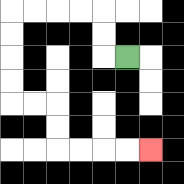{'start': '[5, 2]', 'end': '[6, 6]', 'path_directions': 'L,U,U,L,L,L,L,D,D,D,D,R,R,D,D,R,R,R,R', 'path_coordinates': '[[5, 2], [4, 2], [4, 1], [4, 0], [3, 0], [2, 0], [1, 0], [0, 0], [0, 1], [0, 2], [0, 3], [0, 4], [1, 4], [2, 4], [2, 5], [2, 6], [3, 6], [4, 6], [5, 6], [6, 6]]'}